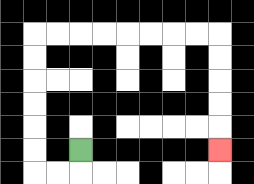{'start': '[3, 6]', 'end': '[9, 6]', 'path_directions': 'D,L,L,U,U,U,U,U,U,R,R,R,R,R,R,R,R,D,D,D,D,D', 'path_coordinates': '[[3, 6], [3, 7], [2, 7], [1, 7], [1, 6], [1, 5], [1, 4], [1, 3], [1, 2], [1, 1], [2, 1], [3, 1], [4, 1], [5, 1], [6, 1], [7, 1], [8, 1], [9, 1], [9, 2], [9, 3], [9, 4], [9, 5], [9, 6]]'}